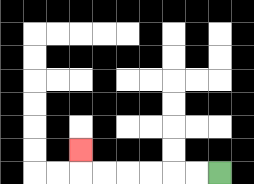{'start': '[9, 7]', 'end': '[3, 6]', 'path_directions': 'L,L,L,L,L,L,U', 'path_coordinates': '[[9, 7], [8, 7], [7, 7], [6, 7], [5, 7], [4, 7], [3, 7], [3, 6]]'}